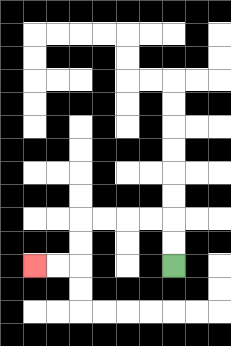{'start': '[7, 11]', 'end': '[1, 11]', 'path_directions': 'U,U,L,L,L,L,D,D,L,L', 'path_coordinates': '[[7, 11], [7, 10], [7, 9], [6, 9], [5, 9], [4, 9], [3, 9], [3, 10], [3, 11], [2, 11], [1, 11]]'}